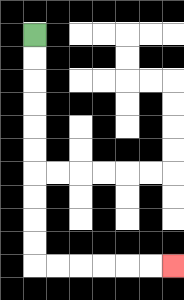{'start': '[1, 1]', 'end': '[7, 11]', 'path_directions': 'D,D,D,D,D,D,D,D,D,D,R,R,R,R,R,R', 'path_coordinates': '[[1, 1], [1, 2], [1, 3], [1, 4], [1, 5], [1, 6], [1, 7], [1, 8], [1, 9], [1, 10], [1, 11], [2, 11], [3, 11], [4, 11], [5, 11], [6, 11], [7, 11]]'}